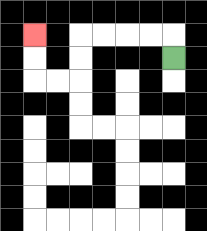{'start': '[7, 2]', 'end': '[1, 1]', 'path_directions': 'U,L,L,L,L,D,D,L,L,U,U', 'path_coordinates': '[[7, 2], [7, 1], [6, 1], [5, 1], [4, 1], [3, 1], [3, 2], [3, 3], [2, 3], [1, 3], [1, 2], [1, 1]]'}